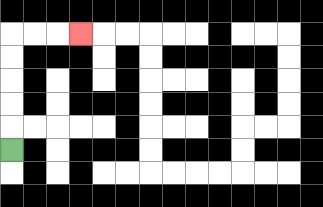{'start': '[0, 6]', 'end': '[3, 1]', 'path_directions': 'U,U,U,U,U,R,R,R', 'path_coordinates': '[[0, 6], [0, 5], [0, 4], [0, 3], [0, 2], [0, 1], [1, 1], [2, 1], [3, 1]]'}